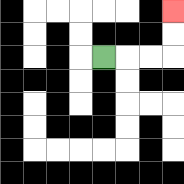{'start': '[4, 2]', 'end': '[7, 0]', 'path_directions': 'R,R,R,U,U', 'path_coordinates': '[[4, 2], [5, 2], [6, 2], [7, 2], [7, 1], [7, 0]]'}